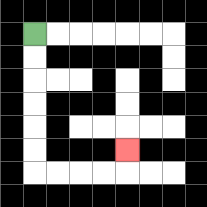{'start': '[1, 1]', 'end': '[5, 6]', 'path_directions': 'D,D,D,D,D,D,R,R,R,R,U', 'path_coordinates': '[[1, 1], [1, 2], [1, 3], [1, 4], [1, 5], [1, 6], [1, 7], [2, 7], [3, 7], [4, 7], [5, 7], [5, 6]]'}